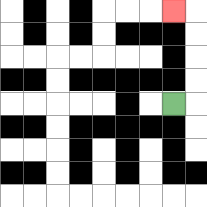{'start': '[7, 4]', 'end': '[7, 0]', 'path_directions': 'R,U,U,U,U,L', 'path_coordinates': '[[7, 4], [8, 4], [8, 3], [8, 2], [8, 1], [8, 0], [7, 0]]'}